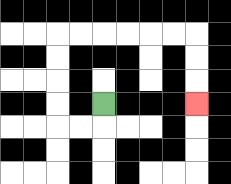{'start': '[4, 4]', 'end': '[8, 4]', 'path_directions': 'D,L,L,U,U,U,U,R,R,R,R,R,R,D,D,D', 'path_coordinates': '[[4, 4], [4, 5], [3, 5], [2, 5], [2, 4], [2, 3], [2, 2], [2, 1], [3, 1], [4, 1], [5, 1], [6, 1], [7, 1], [8, 1], [8, 2], [8, 3], [8, 4]]'}